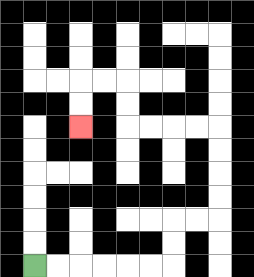{'start': '[1, 11]', 'end': '[3, 5]', 'path_directions': 'R,R,R,R,R,R,U,U,R,R,U,U,U,U,L,L,L,L,U,U,L,L,D,D', 'path_coordinates': '[[1, 11], [2, 11], [3, 11], [4, 11], [5, 11], [6, 11], [7, 11], [7, 10], [7, 9], [8, 9], [9, 9], [9, 8], [9, 7], [9, 6], [9, 5], [8, 5], [7, 5], [6, 5], [5, 5], [5, 4], [5, 3], [4, 3], [3, 3], [3, 4], [3, 5]]'}